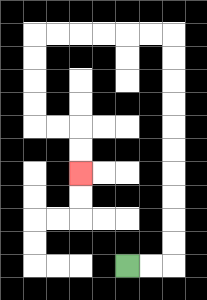{'start': '[5, 11]', 'end': '[3, 7]', 'path_directions': 'R,R,U,U,U,U,U,U,U,U,U,U,L,L,L,L,L,L,D,D,D,D,R,R,D,D', 'path_coordinates': '[[5, 11], [6, 11], [7, 11], [7, 10], [7, 9], [7, 8], [7, 7], [7, 6], [7, 5], [7, 4], [7, 3], [7, 2], [7, 1], [6, 1], [5, 1], [4, 1], [3, 1], [2, 1], [1, 1], [1, 2], [1, 3], [1, 4], [1, 5], [2, 5], [3, 5], [3, 6], [3, 7]]'}